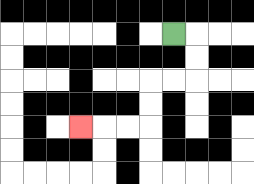{'start': '[7, 1]', 'end': '[3, 5]', 'path_directions': 'R,D,D,L,L,D,D,L,L,L', 'path_coordinates': '[[7, 1], [8, 1], [8, 2], [8, 3], [7, 3], [6, 3], [6, 4], [6, 5], [5, 5], [4, 5], [3, 5]]'}